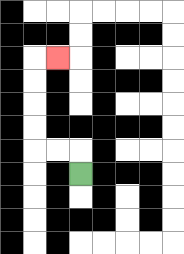{'start': '[3, 7]', 'end': '[2, 2]', 'path_directions': 'U,L,L,U,U,U,U,R', 'path_coordinates': '[[3, 7], [3, 6], [2, 6], [1, 6], [1, 5], [1, 4], [1, 3], [1, 2], [2, 2]]'}